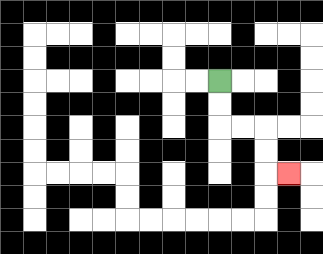{'start': '[9, 3]', 'end': '[12, 7]', 'path_directions': 'D,D,R,R,D,D,R', 'path_coordinates': '[[9, 3], [9, 4], [9, 5], [10, 5], [11, 5], [11, 6], [11, 7], [12, 7]]'}